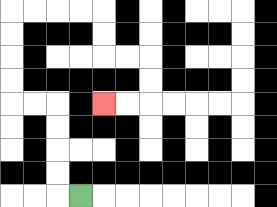{'start': '[3, 8]', 'end': '[4, 4]', 'path_directions': 'L,U,U,U,U,L,L,U,U,U,U,R,R,R,R,D,D,R,R,D,D,L,L', 'path_coordinates': '[[3, 8], [2, 8], [2, 7], [2, 6], [2, 5], [2, 4], [1, 4], [0, 4], [0, 3], [0, 2], [0, 1], [0, 0], [1, 0], [2, 0], [3, 0], [4, 0], [4, 1], [4, 2], [5, 2], [6, 2], [6, 3], [6, 4], [5, 4], [4, 4]]'}